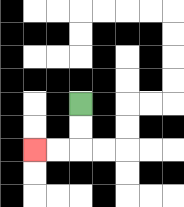{'start': '[3, 4]', 'end': '[1, 6]', 'path_directions': 'D,D,L,L', 'path_coordinates': '[[3, 4], [3, 5], [3, 6], [2, 6], [1, 6]]'}